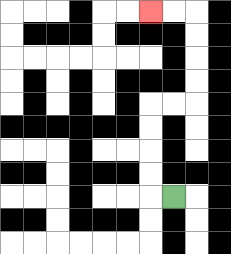{'start': '[7, 8]', 'end': '[6, 0]', 'path_directions': 'L,U,U,U,U,R,R,U,U,U,U,L,L', 'path_coordinates': '[[7, 8], [6, 8], [6, 7], [6, 6], [6, 5], [6, 4], [7, 4], [8, 4], [8, 3], [8, 2], [8, 1], [8, 0], [7, 0], [6, 0]]'}